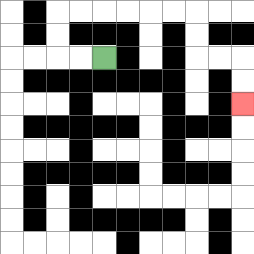{'start': '[4, 2]', 'end': '[10, 4]', 'path_directions': 'L,L,U,U,R,R,R,R,R,R,D,D,R,R,D,D', 'path_coordinates': '[[4, 2], [3, 2], [2, 2], [2, 1], [2, 0], [3, 0], [4, 0], [5, 0], [6, 0], [7, 0], [8, 0], [8, 1], [8, 2], [9, 2], [10, 2], [10, 3], [10, 4]]'}